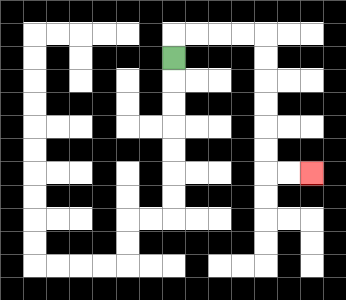{'start': '[7, 2]', 'end': '[13, 7]', 'path_directions': 'U,R,R,R,R,D,D,D,D,D,D,R,R', 'path_coordinates': '[[7, 2], [7, 1], [8, 1], [9, 1], [10, 1], [11, 1], [11, 2], [11, 3], [11, 4], [11, 5], [11, 6], [11, 7], [12, 7], [13, 7]]'}